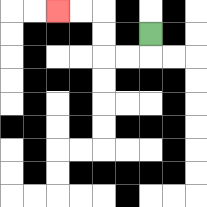{'start': '[6, 1]', 'end': '[2, 0]', 'path_directions': 'D,L,L,U,U,L,L', 'path_coordinates': '[[6, 1], [6, 2], [5, 2], [4, 2], [4, 1], [4, 0], [3, 0], [2, 0]]'}